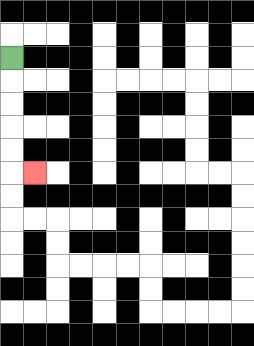{'start': '[0, 2]', 'end': '[1, 7]', 'path_directions': 'D,D,D,D,D,R', 'path_coordinates': '[[0, 2], [0, 3], [0, 4], [0, 5], [0, 6], [0, 7], [1, 7]]'}